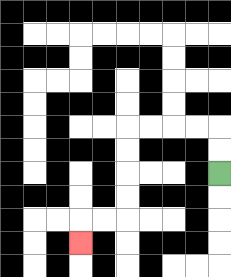{'start': '[9, 7]', 'end': '[3, 10]', 'path_directions': 'U,U,L,L,L,L,D,D,D,D,L,L,D', 'path_coordinates': '[[9, 7], [9, 6], [9, 5], [8, 5], [7, 5], [6, 5], [5, 5], [5, 6], [5, 7], [5, 8], [5, 9], [4, 9], [3, 9], [3, 10]]'}